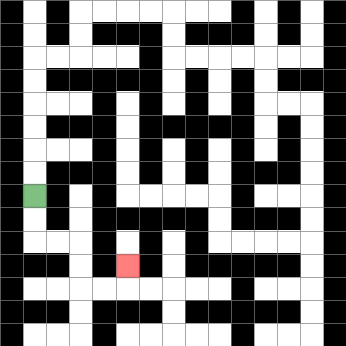{'start': '[1, 8]', 'end': '[5, 11]', 'path_directions': 'D,D,R,R,D,D,R,R,U', 'path_coordinates': '[[1, 8], [1, 9], [1, 10], [2, 10], [3, 10], [3, 11], [3, 12], [4, 12], [5, 12], [5, 11]]'}